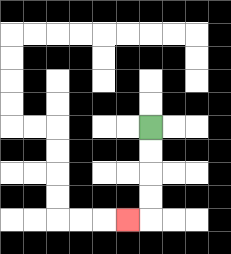{'start': '[6, 5]', 'end': '[5, 9]', 'path_directions': 'D,D,D,D,L', 'path_coordinates': '[[6, 5], [6, 6], [6, 7], [6, 8], [6, 9], [5, 9]]'}